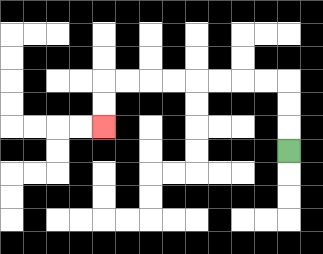{'start': '[12, 6]', 'end': '[4, 5]', 'path_directions': 'U,U,U,L,L,L,L,L,L,L,L,D,D', 'path_coordinates': '[[12, 6], [12, 5], [12, 4], [12, 3], [11, 3], [10, 3], [9, 3], [8, 3], [7, 3], [6, 3], [5, 3], [4, 3], [4, 4], [4, 5]]'}